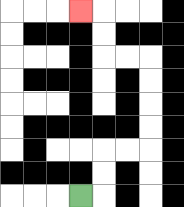{'start': '[3, 8]', 'end': '[3, 0]', 'path_directions': 'R,U,U,R,R,U,U,U,U,L,L,U,U,L', 'path_coordinates': '[[3, 8], [4, 8], [4, 7], [4, 6], [5, 6], [6, 6], [6, 5], [6, 4], [6, 3], [6, 2], [5, 2], [4, 2], [4, 1], [4, 0], [3, 0]]'}